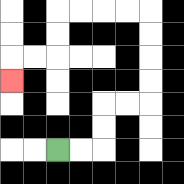{'start': '[2, 6]', 'end': '[0, 3]', 'path_directions': 'R,R,U,U,R,R,U,U,U,U,L,L,L,L,D,D,L,L,D', 'path_coordinates': '[[2, 6], [3, 6], [4, 6], [4, 5], [4, 4], [5, 4], [6, 4], [6, 3], [6, 2], [6, 1], [6, 0], [5, 0], [4, 0], [3, 0], [2, 0], [2, 1], [2, 2], [1, 2], [0, 2], [0, 3]]'}